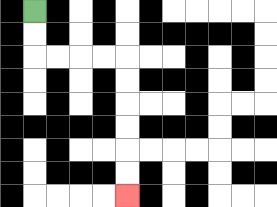{'start': '[1, 0]', 'end': '[5, 8]', 'path_directions': 'D,D,R,R,R,R,D,D,D,D,D,D', 'path_coordinates': '[[1, 0], [1, 1], [1, 2], [2, 2], [3, 2], [4, 2], [5, 2], [5, 3], [5, 4], [5, 5], [5, 6], [5, 7], [5, 8]]'}